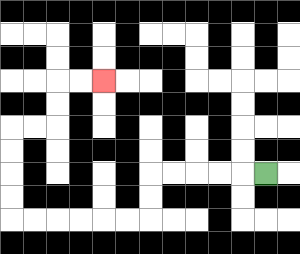{'start': '[11, 7]', 'end': '[4, 3]', 'path_directions': 'L,L,L,L,L,D,D,L,L,L,L,L,L,U,U,U,U,R,R,U,U,R,R', 'path_coordinates': '[[11, 7], [10, 7], [9, 7], [8, 7], [7, 7], [6, 7], [6, 8], [6, 9], [5, 9], [4, 9], [3, 9], [2, 9], [1, 9], [0, 9], [0, 8], [0, 7], [0, 6], [0, 5], [1, 5], [2, 5], [2, 4], [2, 3], [3, 3], [4, 3]]'}